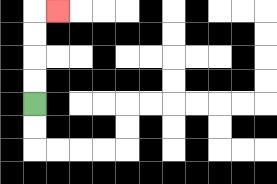{'start': '[1, 4]', 'end': '[2, 0]', 'path_directions': 'U,U,U,U,R', 'path_coordinates': '[[1, 4], [1, 3], [1, 2], [1, 1], [1, 0], [2, 0]]'}